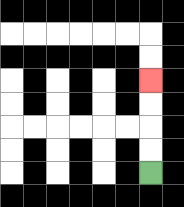{'start': '[6, 7]', 'end': '[6, 3]', 'path_directions': 'U,U,U,U', 'path_coordinates': '[[6, 7], [6, 6], [6, 5], [6, 4], [6, 3]]'}